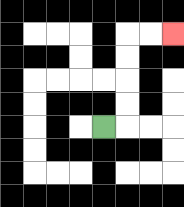{'start': '[4, 5]', 'end': '[7, 1]', 'path_directions': 'R,U,U,U,U,R,R', 'path_coordinates': '[[4, 5], [5, 5], [5, 4], [5, 3], [5, 2], [5, 1], [6, 1], [7, 1]]'}